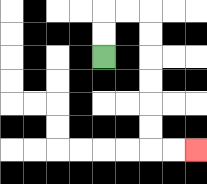{'start': '[4, 2]', 'end': '[8, 6]', 'path_directions': 'U,U,R,R,D,D,D,D,D,D,R,R', 'path_coordinates': '[[4, 2], [4, 1], [4, 0], [5, 0], [6, 0], [6, 1], [6, 2], [6, 3], [6, 4], [6, 5], [6, 6], [7, 6], [8, 6]]'}